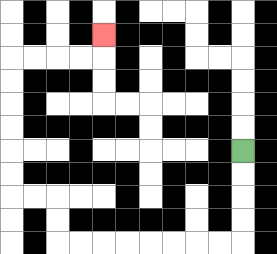{'start': '[10, 6]', 'end': '[4, 1]', 'path_directions': 'D,D,D,D,L,L,L,L,L,L,L,L,U,U,L,L,U,U,U,U,U,U,R,R,R,R,U', 'path_coordinates': '[[10, 6], [10, 7], [10, 8], [10, 9], [10, 10], [9, 10], [8, 10], [7, 10], [6, 10], [5, 10], [4, 10], [3, 10], [2, 10], [2, 9], [2, 8], [1, 8], [0, 8], [0, 7], [0, 6], [0, 5], [0, 4], [0, 3], [0, 2], [1, 2], [2, 2], [3, 2], [4, 2], [4, 1]]'}